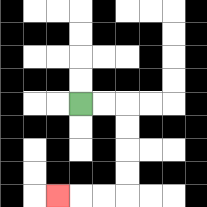{'start': '[3, 4]', 'end': '[2, 8]', 'path_directions': 'R,R,D,D,D,D,L,L,L', 'path_coordinates': '[[3, 4], [4, 4], [5, 4], [5, 5], [5, 6], [5, 7], [5, 8], [4, 8], [3, 8], [2, 8]]'}